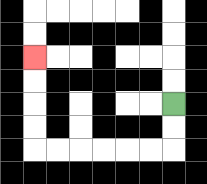{'start': '[7, 4]', 'end': '[1, 2]', 'path_directions': 'D,D,L,L,L,L,L,L,U,U,U,U', 'path_coordinates': '[[7, 4], [7, 5], [7, 6], [6, 6], [5, 6], [4, 6], [3, 6], [2, 6], [1, 6], [1, 5], [1, 4], [1, 3], [1, 2]]'}